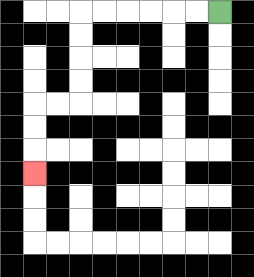{'start': '[9, 0]', 'end': '[1, 7]', 'path_directions': 'L,L,L,L,L,L,D,D,D,D,L,L,D,D,D', 'path_coordinates': '[[9, 0], [8, 0], [7, 0], [6, 0], [5, 0], [4, 0], [3, 0], [3, 1], [3, 2], [3, 3], [3, 4], [2, 4], [1, 4], [1, 5], [1, 6], [1, 7]]'}